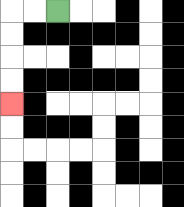{'start': '[2, 0]', 'end': '[0, 4]', 'path_directions': 'L,L,D,D,D,D', 'path_coordinates': '[[2, 0], [1, 0], [0, 0], [0, 1], [0, 2], [0, 3], [0, 4]]'}